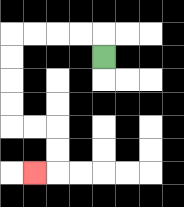{'start': '[4, 2]', 'end': '[1, 7]', 'path_directions': 'U,L,L,L,L,D,D,D,D,R,R,D,D,L', 'path_coordinates': '[[4, 2], [4, 1], [3, 1], [2, 1], [1, 1], [0, 1], [0, 2], [0, 3], [0, 4], [0, 5], [1, 5], [2, 5], [2, 6], [2, 7], [1, 7]]'}